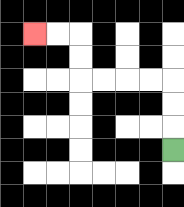{'start': '[7, 6]', 'end': '[1, 1]', 'path_directions': 'U,U,U,L,L,L,L,U,U,L,L', 'path_coordinates': '[[7, 6], [7, 5], [7, 4], [7, 3], [6, 3], [5, 3], [4, 3], [3, 3], [3, 2], [3, 1], [2, 1], [1, 1]]'}